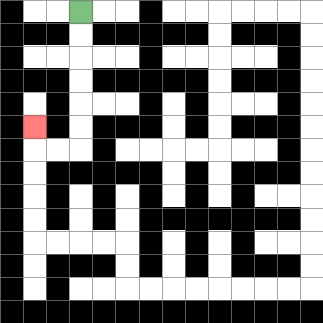{'start': '[3, 0]', 'end': '[1, 5]', 'path_directions': 'D,D,D,D,D,D,L,L,U', 'path_coordinates': '[[3, 0], [3, 1], [3, 2], [3, 3], [3, 4], [3, 5], [3, 6], [2, 6], [1, 6], [1, 5]]'}